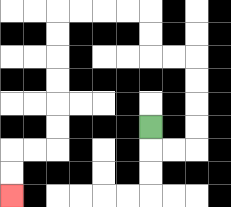{'start': '[6, 5]', 'end': '[0, 8]', 'path_directions': 'D,R,R,U,U,U,U,L,L,U,U,L,L,L,L,D,D,D,D,D,D,L,L,D,D', 'path_coordinates': '[[6, 5], [6, 6], [7, 6], [8, 6], [8, 5], [8, 4], [8, 3], [8, 2], [7, 2], [6, 2], [6, 1], [6, 0], [5, 0], [4, 0], [3, 0], [2, 0], [2, 1], [2, 2], [2, 3], [2, 4], [2, 5], [2, 6], [1, 6], [0, 6], [0, 7], [0, 8]]'}